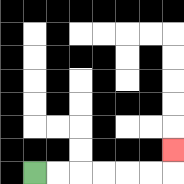{'start': '[1, 7]', 'end': '[7, 6]', 'path_directions': 'R,R,R,R,R,R,U', 'path_coordinates': '[[1, 7], [2, 7], [3, 7], [4, 7], [5, 7], [6, 7], [7, 7], [7, 6]]'}